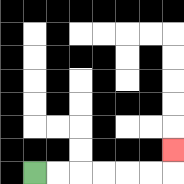{'start': '[1, 7]', 'end': '[7, 6]', 'path_directions': 'R,R,R,R,R,R,U', 'path_coordinates': '[[1, 7], [2, 7], [3, 7], [4, 7], [5, 7], [6, 7], [7, 7], [7, 6]]'}